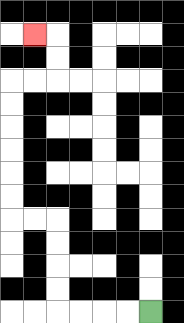{'start': '[6, 13]', 'end': '[1, 1]', 'path_directions': 'L,L,L,L,U,U,U,U,L,L,U,U,U,U,U,U,R,R,U,U,L', 'path_coordinates': '[[6, 13], [5, 13], [4, 13], [3, 13], [2, 13], [2, 12], [2, 11], [2, 10], [2, 9], [1, 9], [0, 9], [0, 8], [0, 7], [0, 6], [0, 5], [0, 4], [0, 3], [1, 3], [2, 3], [2, 2], [2, 1], [1, 1]]'}